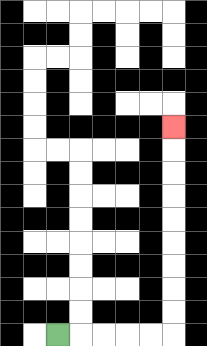{'start': '[2, 14]', 'end': '[7, 5]', 'path_directions': 'R,R,R,R,R,U,U,U,U,U,U,U,U,U', 'path_coordinates': '[[2, 14], [3, 14], [4, 14], [5, 14], [6, 14], [7, 14], [7, 13], [7, 12], [7, 11], [7, 10], [7, 9], [7, 8], [7, 7], [7, 6], [7, 5]]'}